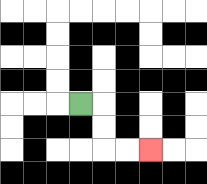{'start': '[3, 4]', 'end': '[6, 6]', 'path_directions': 'R,D,D,R,R', 'path_coordinates': '[[3, 4], [4, 4], [4, 5], [4, 6], [5, 6], [6, 6]]'}